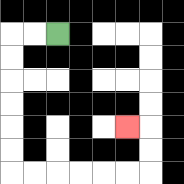{'start': '[2, 1]', 'end': '[5, 5]', 'path_directions': 'L,L,D,D,D,D,D,D,R,R,R,R,R,R,U,U,L', 'path_coordinates': '[[2, 1], [1, 1], [0, 1], [0, 2], [0, 3], [0, 4], [0, 5], [0, 6], [0, 7], [1, 7], [2, 7], [3, 7], [4, 7], [5, 7], [6, 7], [6, 6], [6, 5], [5, 5]]'}